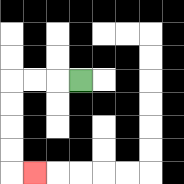{'start': '[3, 3]', 'end': '[1, 7]', 'path_directions': 'L,L,L,D,D,D,D,R', 'path_coordinates': '[[3, 3], [2, 3], [1, 3], [0, 3], [0, 4], [0, 5], [0, 6], [0, 7], [1, 7]]'}